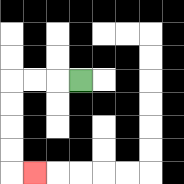{'start': '[3, 3]', 'end': '[1, 7]', 'path_directions': 'L,L,L,D,D,D,D,R', 'path_coordinates': '[[3, 3], [2, 3], [1, 3], [0, 3], [0, 4], [0, 5], [0, 6], [0, 7], [1, 7]]'}